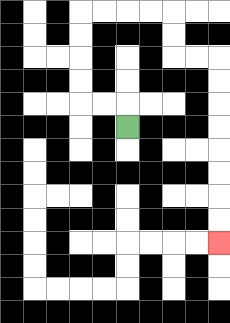{'start': '[5, 5]', 'end': '[9, 10]', 'path_directions': 'U,L,L,U,U,U,U,R,R,R,R,D,D,R,R,D,D,D,D,D,D,D,D', 'path_coordinates': '[[5, 5], [5, 4], [4, 4], [3, 4], [3, 3], [3, 2], [3, 1], [3, 0], [4, 0], [5, 0], [6, 0], [7, 0], [7, 1], [7, 2], [8, 2], [9, 2], [9, 3], [9, 4], [9, 5], [9, 6], [9, 7], [9, 8], [9, 9], [9, 10]]'}